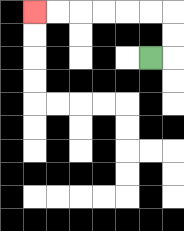{'start': '[6, 2]', 'end': '[1, 0]', 'path_directions': 'R,U,U,L,L,L,L,L,L', 'path_coordinates': '[[6, 2], [7, 2], [7, 1], [7, 0], [6, 0], [5, 0], [4, 0], [3, 0], [2, 0], [1, 0]]'}